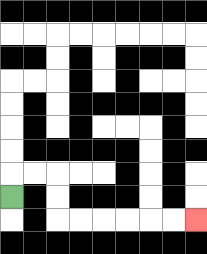{'start': '[0, 8]', 'end': '[8, 9]', 'path_directions': 'U,R,R,D,D,R,R,R,R,R,R', 'path_coordinates': '[[0, 8], [0, 7], [1, 7], [2, 7], [2, 8], [2, 9], [3, 9], [4, 9], [5, 9], [6, 9], [7, 9], [8, 9]]'}